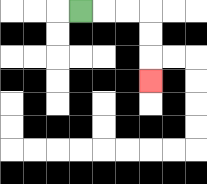{'start': '[3, 0]', 'end': '[6, 3]', 'path_directions': 'R,R,R,D,D,D', 'path_coordinates': '[[3, 0], [4, 0], [5, 0], [6, 0], [6, 1], [6, 2], [6, 3]]'}